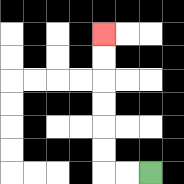{'start': '[6, 7]', 'end': '[4, 1]', 'path_directions': 'L,L,U,U,U,U,U,U', 'path_coordinates': '[[6, 7], [5, 7], [4, 7], [4, 6], [4, 5], [4, 4], [4, 3], [4, 2], [4, 1]]'}